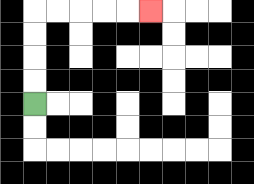{'start': '[1, 4]', 'end': '[6, 0]', 'path_directions': 'U,U,U,U,R,R,R,R,R', 'path_coordinates': '[[1, 4], [1, 3], [1, 2], [1, 1], [1, 0], [2, 0], [3, 0], [4, 0], [5, 0], [6, 0]]'}